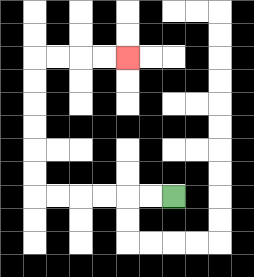{'start': '[7, 8]', 'end': '[5, 2]', 'path_directions': 'L,L,L,L,L,L,U,U,U,U,U,U,R,R,R,R', 'path_coordinates': '[[7, 8], [6, 8], [5, 8], [4, 8], [3, 8], [2, 8], [1, 8], [1, 7], [1, 6], [1, 5], [1, 4], [1, 3], [1, 2], [2, 2], [3, 2], [4, 2], [5, 2]]'}